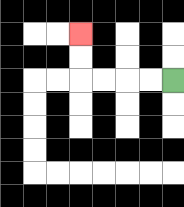{'start': '[7, 3]', 'end': '[3, 1]', 'path_directions': 'L,L,L,L,U,U', 'path_coordinates': '[[7, 3], [6, 3], [5, 3], [4, 3], [3, 3], [3, 2], [3, 1]]'}